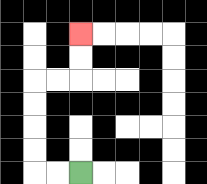{'start': '[3, 7]', 'end': '[3, 1]', 'path_directions': 'L,L,U,U,U,U,R,R,U,U', 'path_coordinates': '[[3, 7], [2, 7], [1, 7], [1, 6], [1, 5], [1, 4], [1, 3], [2, 3], [3, 3], [3, 2], [3, 1]]'}